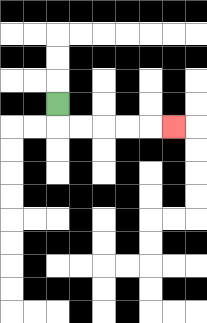{'start': '[2, 4]', 'end': '[7, 5]', 'path_directions': 'D,R,R,R,R,R', 'path_coordinates': '[[2, 4], [2, 5], [3, 5], [4, 5], [5, 5], [6, 5], [7, 5]]'}